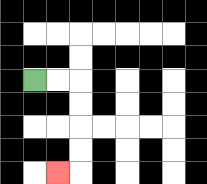{'start': '[1, 3]', 'end': '[2, 7]', 'path_directions': 'R,R,D,D,D,D,L', 'path_coordinates': '[[1, 3], [2, 3], [3, 3], [3, 4], [3, 5], [3, 6], [3, 7], [2, 7]]'}